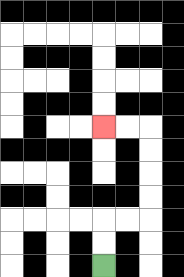{'start': '[4, 11]', 'end': '[4, 5]', 'path_directions': 'U,U,R,R,U,U,U,U,L,L', 'path_coordinates': '[[4, 11], [4, 10], [4, 9], [5, 9], [6, 9], [6, 8], [6, 7], [6, 6], [6, 5], [5, 5], [4, 5]]'}